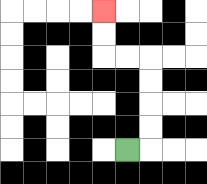{'start': '[5, 6]', 'end': '[4, 0]', 'path_directions': 'R,U,U,U,U,L,L,U,U', 'path_coordinates': '[[5, 6], [6, 6], [6, 5], [6, 4], [6, 3], [6, 2], [5, 2], [4, 2], [4, 1], [4, 0]]'}